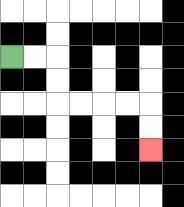{'start': '[0, 2]', 'end': '[6, 6]', 'path_directions': 'R,R,D,D,R,R,R,R,D,D', 'path_coordinates': '[[0, 2], [1, 2], [2, 2], [2, 3], [2, 4], [3, 4], [4, 4], [5, 4], [6, 4], [6, 5], [6, 6]]'}